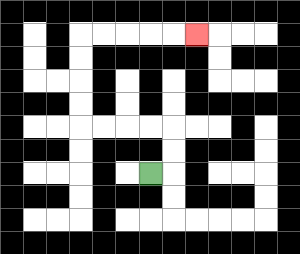{'start': '[6, 7]', 'end': '[8, 1]', 'path_directions': 'R,U,U,L,L,L,L,U,U,U,U,R,R,R,R,R', 'path_coordinates': '[[6, 7], [7, 7], [7, 6], [7, 5], [6, 5], [5, 5], [4, 5], [3, 5], [3, 4], [3, 3], [3, 2], [3, 1], [4, 1], [5, 1], [6, 1], [7, 1], [8, 1]]'}